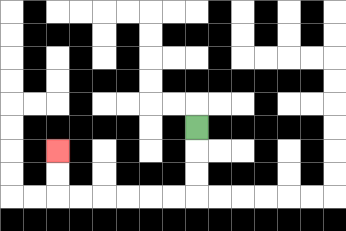{'start': '[8, 5]', 'end': '[2, 6]', 'path_directions': 'D,D,D,L,L,L,L,L,L,U,U', 'path_coordinates': '[[8, 5], [8, 6], [8, 7], [8, 8], [7, 8], [6, 8], [5, 8], [4, 8], [3, 8], [2, 8], [2, 7], [2, 6]]'}